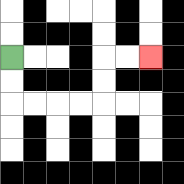{'start': '[0, 2]', 'end': '[6, 2]', 'path_directions': 'D,D,R,R,R,R,U,U,R,R', 'path_coordinates': '[[0, 2], [0, 3], [0, 4], [1, 4], [2, 4], [3, 4], [4, 4], [4, 3], [4, 2], [5, 2], [6, 2]]'}